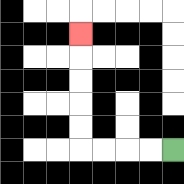{'start': '[7, 6]', 'end': '[3, 1]', 'path_directions': 'L,L,L,L,U,U,U,U,U', 'path_coordinates': '[[7, 6], [6, 6], [5, 6], [4, 6], [3, 6], [3, 5], [3, 4], [3, 3], [3, 2], [3, 1]]'}